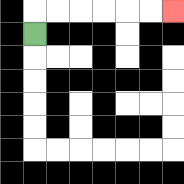{'start': '[1, 1]', 'end': '[7, 0]', 'path_directions': 'U,R,R,R,R,R,R', 'path_coordinates': '[[1, 1], [1, 0], [2, 0], [3, 0], [4, 0], [5, 0], [6, 0], [7, 0]]'}